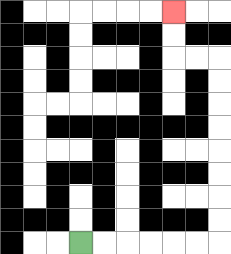{'start': '[3, 10]', 'end': '[7, 0]', 'path_directions': 'R,R,R,R,R,R,U,U,U,U,U,U,U,U,L,L,U,U', 'path_coordinates': '[[3, 10], [4, 10], [5, 10], [6, 10], [7, 10], [8, 10], [9, 10], [9, 9], [9, 8], [9, 7], [9, 6], [9, 5], [9, 4], [9, 3], [9, 2], [8, 2], [7, 2], [7, 1], [7, 0]]'}